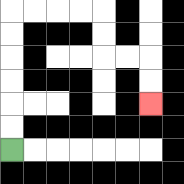{'start': '[0, 6]', 'end': '[6, 4]', 'path_directions': 'U,U,U,U,U,U,R,R,R,R,D,D,R,R,D,D', 'path_coordinates': '[[0, 6], [0, 5], [0, 4], [0, 3], [0, 2], [0, 1], [0, 0], [1, 0], [2, 0], [3, 0], [4, 0], [4, 1], [4, 2], [5, 2], [6, 2], [6, 3], [6, 4]]'}